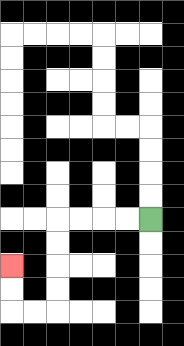{'start': '[6, 9]', 'end': '[0, 11]', 'path_directions': 'L,L,L,L,D,D,D,D,L,L,U,U', 'path_coordinates': '[[6, 9], [5, 9], [4, 9], [3, 9], [2, 9], [2, 10], [2, 11], [2, 12], [2, 13], [1, 13], [0, 13], [0, 12], [0, 11]]'}